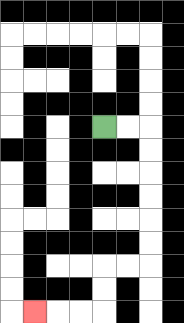{'start': '[4, 5]', 'end': '[1, 13]', 'path_directions': 'R,R,D,D,D,D,D,D,L,L,D,D,L,L,L', 'path_coordinates': '[[4, 5], [5, 5], [6, 5], [6, 6], [6, 7], [6, 8], [6, 9], [6, 10], [6, 11], [5, 11], [4, 11], [4, 12], [4, 13], [3, 13], [2, 13], [1, 13]]'}